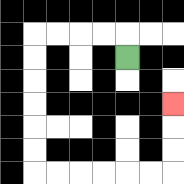{'start': '[5, 2]', 'end': '[7, 4]', 'path_directions': 'U,L,L,L,L,D,D,D,D,D,D,R,R,R,R,R,R,U,U,U', 'path_coordinates': '[[5, 2], [5, 1], [4, 1], [3, 1], [2, 1], [1, 1], [1, 2], [1, 3], [1, 4], [1, 5], [1, 6], [1, 7], [2, 7], [3, 7], [4, 7], [5, 7], [6, 7], [7, 7], [7, 6], [7, 5], [7, 4]]'}